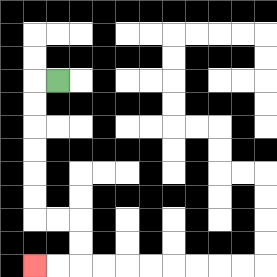{'start': '[2, 3]', 'end': '[1, 11]', 'path_directions': 'L,D,D,D,D,D,D,R,R,D,D,L,L', 'path_coordinates': '[[2, 3], [1, 3], [1, 4], [1, 5], [1, 6], [1, 7], [1, 8], [1, 9], [2, 9], [3, 9], [3, 10], [3, 11], [2, 11], [1, 11]]'}